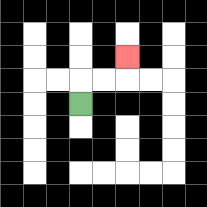{'start': '[3, 4]', 'end': '[5, 2]', 'path_directions': 'U,R,R,U', 'path_coordinates': '[[3, 4], [3, 3], [4, 3], [5, 3], [5, 2]]'}